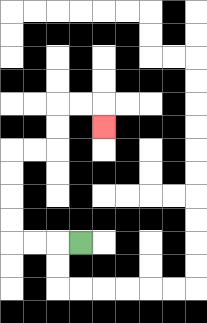{'start': '[3, 10]', 'end': '[4, 5]', 'path_directions': 'L,L,L,U,U,U,U,R,R,U,U,R,R,D', 'path_coordinates': '[[3, 10], [2, 10], [1, 10], [0, 10], [0, 9], [0, 8], [0, 7], [0, 6], [1, 6], [2, 6], [2, 5], [2, 4], [3, 4], [4, 4], [4, 5]]'}